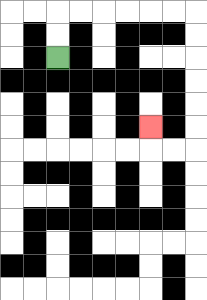{'start': '[2, 2]', 'end': '[6, 5]', 'path_directions': 'U,U,R,R,R,R,R,R,D,D,D,D,D,D,L,L,U', 'path_coordinates': '[[2, 2], [2, 1], [2, 0], [3, 0], [4, 0], [5, 0], [6, 0], [7, 0], [8, 0], [8, 1], [8, 2], [8, 3], [8, 4], [8, 5], [8, 6], [7, 6], [6, 6], [6, 5]]'}